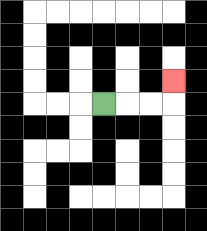{'start': '[4, 4]', 'end': '[7, 3]', 'path_directions': 'R,R,R,U', 'path_coordinates': '[[4, 4], [5, 4], [6, 4], [7, 4], [7, 3]]'}